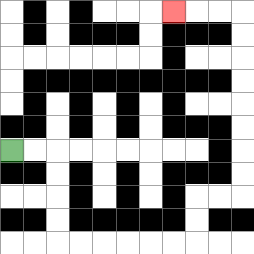{'start': '[0, 6]', 'end': '[7, 0]', 'path_directions': 'R,R,D,D,D,D,R,R,R,R,R,R,U,U,R,R,U,U,U,U,U,U,U,U,L,L,L', 'path_coordinates': '[[0, 6], [1, 6], [2, 6], [2, 7], [2, 8], [2, 9], [2, 10], [3, 10], [4, 10], [5, 10], [6, 10], [7, 10], [8, 10], [8, 9], [8, 8], [9, 8], [10, 8], [10, 7], [10, 6], [10, 5], [10, 4], [10, 3], [10, 2], [10, 1], [10, 0], [9, 0], [8, 0], [7, 0]]'}